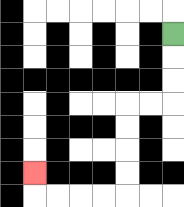{'start': '[7, 1]', 'end': '[1, 7]', 'path_directions': 'D,D,D,L,L,D,D,D,D,L,L,L,L,U', 'path_coordinates': '[[7, 1], [7, 2], [7, 3], [7, 4], [6, 4], [5, 4], [5, 5], [5, 6], [5, 7], [5, 8], [4, 8], [3, 8], [2, 8], [1, 8], [1, 7]]'}